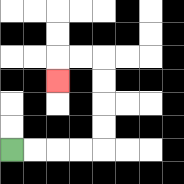{'start': '[0, 6]', 'end': '[2, 3]', 'path_directions': 'R,R,R,R,U,U,U,U,L,L,D', 'path_coordinates': '[[0, 6], [1, 6], [2, 6], [3, 6], [4, 6], [4, 5], [4, 4], [4, 3], [4, 2], [3, 2], [2, 2], [2, 3]]'}